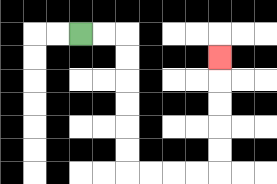{'start': '[3, 1]', 'end': '[9, 2]', 'path_directions': 'R,R,D,D,D,D,D,D,R,R,R,R,U,U,U,U,U', 'path_coordinates': '[[3, 1], [4, 1], [5, 1], [5, 2], [5, 3], [5, 4], [5, 5], [5, 6], [5, 7], [6, 7], [7, 7], [8, 7], [9, 7], [9, 6], [9, 5], [9, 4], [9, 3], [9, 2]]'}